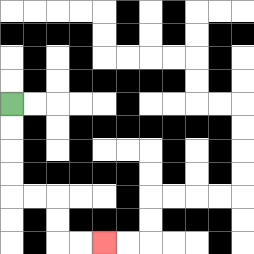{'start': '[0, 4]', 'end': '[4, 10]', 'path_directions': 'D,D,D,D,R,R,D,D,R,R', 'path_coordinates': '[[0, 4], [0, 5], [0, 6], [0, 7], [0, 8], [1, 8], [2, 8], [2, 9], [2, 10], [3, 10], [4, 10]]'}